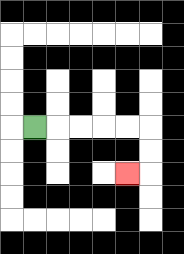{'start': '[1, 5]', 'end': '[5, 7]', 'path_directions': 'R,R,R,R,R,D,D,L', 'path_coordinates': '[[1, 5], [2, 5], [3, 5], [4, 5], [5, 5], [6, 5], [6, 6], [6, 7], [5, 7]]'}